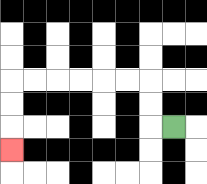{'start': '[7, 5]', 'end': '[0, 6]', 'path_directions': 'L,U,U,L,L,L,L,L,L,D,D,D', 'path_coordinates': '[[7, 5], [6, 5], [6, 4], [6, 3], [5, 3], [4, 3], [3, 3], [2, 3], [1, 3], [0, 3], [0, 4], [0, 5], [0, 6]]'}